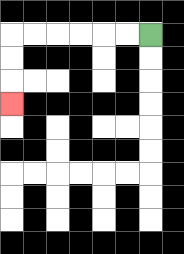{'start': '[6, 1]', 'end': '[0, 4]', 'path_directions': 'L,L,L,L,L,L,D,D,D', 'path_coordinates': '[[6, 1], [5, 1], [4, 1], [3, 1], [2, 1], [1, 1], [0, 1], [0, 2], [0, 3], [0, 4]]'}